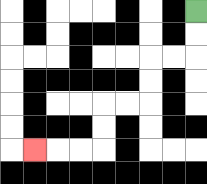{'start': '[8, 0]', 'end': '[1, 6]', 'path_directions': 'D,D,L,L,D,D,L,L,D,D,L,L,L', 'path_coordinates': '[[8, 0], [8, 1], [8, 2], [7, 2], [6, 2], [6, 3], [6, 4], [5, 4], [4, 4], [4, 5], [4, 6], [3, 6], [2, 6], [1, 6]]'}